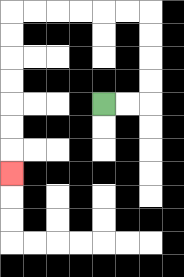{'start': '[4, 4]', 'end': '[0, 7]', 'path_directions': 'R,R,U,U,U,U,L,L,L,L,L,L,D,D,D,D,D,D,D', 'path_coordinates': '[[4, 4], [5, 4], [6, 4], [6, 3], [6, 2], [6, 1], [6, 0], [5, 0], [4, 0], [3, 0], [2, 0], [1, 0], [0, 0], [0, 1], [0, 2], [0, 3], [0, 4], [0, 5], [0, 6], [0, 7]]'}